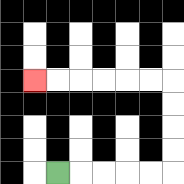{'start': '[2, 7]', 'end': '[1, 3]', 'path_directions': 'R,R,R,R,R,U,U,U,U,L,L,L,L,L,L', 'path_coordinates': '[[2, 7], [3, 7], [4, 7], [5, 7], [6, 7], [7, 7], [7, 6], [7, 5], [7, 4], [7, 3], [6, 3], [5, 3], [4, 3], [3, 3], [2, 3], [1, 3]]'}